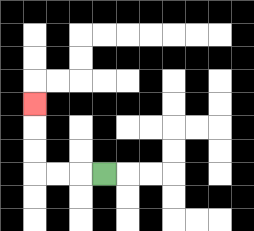{'start': '[4, 7]', 'end': '[1, 4]', 'path_directions': 'L,L,L,U,U,U', 'path_coordinates': '[[4, 7], [3, 7], [2, 7], [1, 7], [1, 6], [1, 5], [1, 4]]'}